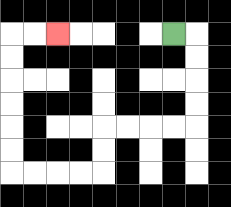{'start': '[7, 1]', 'end': '[2, 1]', 'path_directions': 'R,D,D,D,D,L,L,L,L,D,D,L,L,L,L,U,U,U,U,U,U,R,R', 'path_coordinates': '[[7, 1], [8, 1], [8, 2], [8, 3], [8, 4], [8, 5], [7, 5], [6, 5], [5, 5], [4, 5], [4, 6], [4, 7], [3, 7], [2, 7], [1, 7], [0, 7], [0, 6], [0, 5], [0, 4], [0, 3], [0, 2], [0, 1], [1, 1], [2, 1]]'}